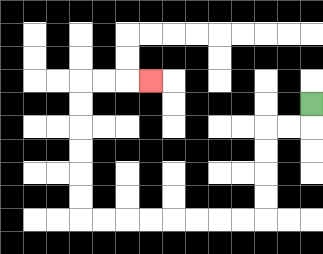{'start': '[13, 4]', 'end': '[6, 3]', 'path_directions': 'D,L,L,D,D,D,D,L,L,L,L,L,L,L,L,U,U,U,U,U,U,R,R,R', 'path_coordinates': '[[13, 4], [13, 5], [12, 5], [11, 5], [11, 6], [11, 7], [11, 8], [11, 9], [10, 9], [9, 9], [8, 9], [7, 9], [6, 9], [5, 9], [4, 9], [3, 9], [3, 8], [3, 7], [3, 6], [3, 5], [3, 4], [3, 3], [4, 3], [5, 3], [6, 3]]'}